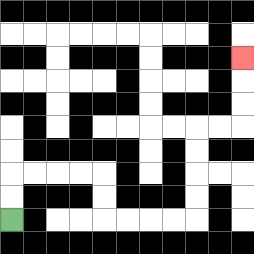{'start': '[0, 9]', 'end': '[10, 2]', 'path_directions': 'U,U,R,R,R,R,D,D,R,R,R,R,U,U,U,U,R,R,U,U,U', 'path_coordinates': '[[0, 9], [0, 8], [0, 7], [1, 7], [2, 7], [3, 7], [4, 7], [4, 8], [4, 9], [5, 9], [6, 9], [7, 9], [8, 9], [8, 8], [8, 7], [8, 6], [8, 5], [9, 5], [10, 5], [10, 4], [10, 3], [10, 2]]'}